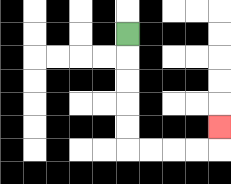{'start': '[5, 1]', 'end': '[9, 5]', 'path_directions': 'D,D,D,D,D,R,R,R,R,U', 'path_coordinates': '[[5, 1], [5, 2], [5, 3], [5, 4], [5, 5], [5, 6], [6, 6], [7, 6], [8, 6], [9, 6], [9, 5]]'}